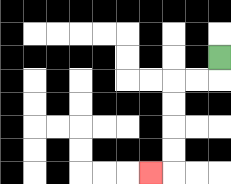{'start': '[9, 2]', 'end': '[6, 7]', 'path_directions': 'D,L,L,D,D,D,D,L', 'path_coordinates': '[[9, 2], [9, 3], [8, 3], [7, 3], [7, 4], [7, 5], [7, 6], [7, 7], [6, 7]]'}